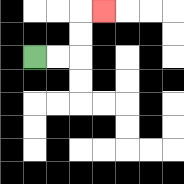{'start': '[1, 2]', 'end': '[4, 0]', 'path_directions': 'R,R,U,U,R', 'path_coordinates': '[[1, 2], [2, 2], [3, 2], [3, 1], [3, 0], [4, 0]]'}